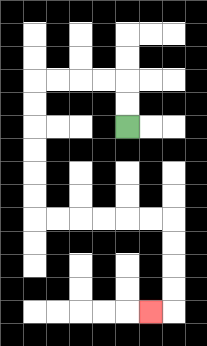{'start': '[5, 5]', 'end': '[6, 13]', 'path_directions': 'U,U,L,L,L,L,D,D,D,D,D,D,R,R,R,R,R,R,D,D,D,D,L', 'path_coordinates': '[[5, 5], [5, 4], [5, 3], [4, 3], [3, 3], [2, 3], [1, 3], [1, 4], [1, 5], [1, 6], [1, 7], [1, 8], [1, 9], [2, 9], [3, 9], [4, 9], [5, 9], [6, 9], [7, 9], [7, 10], [7, 11], [7, 12], [7, 13], [6, 13]]'}